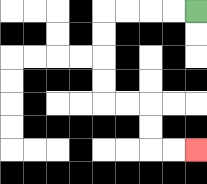{'start': '[8, 0]', 'end': '[8, 6]', 'path_directions': 'L,L,L,L,D,D,D,D,R,R,D,D,R,R', 'path_coordinates': '[[8, 0], [7, 0], [6, 0], [5, 0], [4, 0], [4, 1], [4, 2], [4, 3], [4, 4], [5, 4], [6, 4], [6, 5], [6, 6], [7, 6], [8, 6]]'}